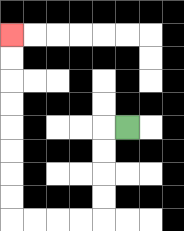{'start': '[5, 5]', 'end': '[0, 1]', 'path_directions': 'L,D,D,D,D,L,L,L,L,U,U,U,U,U,U,U,U', 'path_coordinates': '[[5, 5], [4, 5], [4, 6], [4, 7], [4, 8], [4, 9], [3, 9], [2, 9], [1, 9], [0, 9], [0, 8], [0, 7], [0, 6], [0, 5], [0, 4], [0, 3], [0, 2], [0, 1]]'}